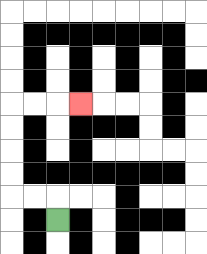{'start': '[2, 9]', 'end': '[3, 4]', 'path_directions': 'U,L,L,U,U,U,U,R,R,R', 'path_coordinates': '[[2, 9], [2, 8], [1, 8], [0, 8], [0, 7], [0, 6], [0, 5], [0, 4], [1, 4], [2, 4], [3, 4]]'}